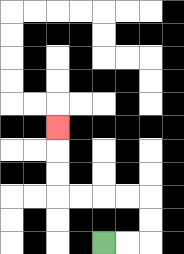{'start': '[4, 10]', 'end': '[2, 5]', 'path_directions': 'R,R,U,U,L,L,L,L,U,U,U', 'path_coordinates': '[[4, 10], [5, 10], [6, 10], [6, 9], [6, 8], [5, 8], [4, 8], [3, 8], [2, 8], [2, 7], [2, 6], [2, 5]]'}